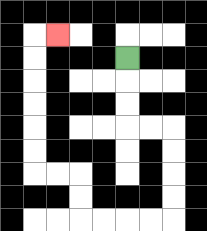{'start': '[5, 2]', 'end': '[2, 1]', 'path_directions': 'D,D,D,R,R,D,D,D,D,L,L,L,L,U,U,L,L,U,U,U,U,U,U,R', 'path_coordinates': '[[5, 2], [5, 3], [5, 4], [5, 5], [6, 5], [7, 5], [7, 6], [7, 7], [7, 8], [7, 9], [6, 9], [5, 9], [4, 9], [3, 9], [3, 8], [3, 7], [2, 7], [1, 7], [1, 6], [1, 5], [1, 4], [1, 3], [1, 2], [1, 1], [2, 1]]'}